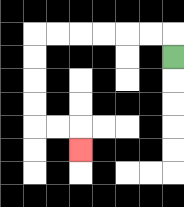{'start': '[7, 2]', 'end': '[3, 6]', 'path_directions': 'U,L,L,L,L,L,L,D,D,D,D,R,R,D', 'path_coordinates': '[[7, 2], [7, 1], [6, 1], [5, 1], [4, 1], [3, 1], [2, 1], [1, 1], [1, 2], [1, 3], [1, 4], [1, 5], [2, 5], [3, 5], [3, 6]]'}